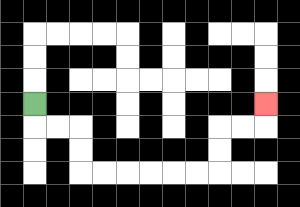{'start': '[1, 4]', 'end': '[11, 4]', 'path_directions': 'D,R,R,D,D,R,R,R,R,R,R,U,U,R,R,U', 'path_coordinates': '[[1, 4], [1, 5], [2, 5], [3, 5], [3, 6], [3, 7], [4, 7], [5, 7], [6, 7], [7, 7], [8, 7], [9, 7], [9, 6], [9, 5], [10, 5], [11, 5], [11, 4]]'}